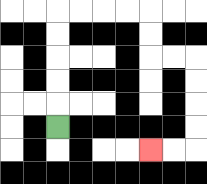{'start': '[2, 5]', 'end': '[6, 6]', 'path_directions': 'U,U,U,U,U,R,R,R,R,D,D,R,R,D,D,D,D,L,L', 'path_coordinates': '[[2, 5], [2, 4], [2, 3], [2, 2], [2, 1], [2, 0], [3, 0], [4, 0], [5, 0], [6, 0], [6, 1], [6, 2], [7, 2], [8, 2], [8, 3], [8, 4], [8, 5], [8, 6], [7, 6], [6, 6]]'}